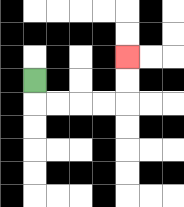{'start': '[1, 3]', 'end': '[5, 2]', 'path_directions': 'D,R,R,R,R,U,U', 'path_coordinates': '[[1, 3], [1, 4], [2, 4], [3, 4], [4, 4], [5, 4], [5, 3], [5, 2]]'}